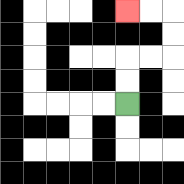{'start': '[5, 4]', 'end': '[5, 0]', 'path_directions': 'U,U,R,R,U,U,L,L', 'path_coordinates': '[[5, 4], [5, 3], [5, 2], [6, 2], [7, 2], [7, 1], [7, 0], [6, 0], [5, 0]]'}